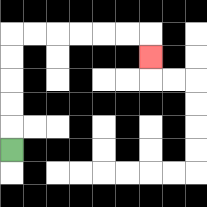{'start': '[0, 6]', 'end': '[6, 2]', 'path_directions': 'U,U,U,U,U,R,R,R,R,R,R,D', 'path_coordinates': '[[0, 6], [0, 5], [0, 4], [0, 3], [0, 2], [0, 1], [1, 1], [2, 1], [3, 1], [4, 1], [5, 1], [6, 1], [6, 2]]'}